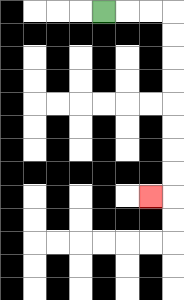{'start': '[4, 0]', 'end': '[6, 8]', 'path_directions': 'R,R,R,D,D,D,D,D,D,D,D,L', 'path_coordinates': '[[4, 0], [5, 0], [6, 0], [7, 0], [7, 1], [7, 2], [7, 3], [7, 4], [7, 5], [7, 6], [7, 7], [7, 8], [6, 8]]'}